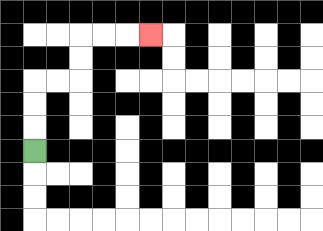{'start': '[1, 6]', 'end': '[6, 1]', 'path_directions': 'U,U,U,R,R,U,U,R,R,R', 'path_coordinates': '[[1, 6], [1, 5], [1, 4], [1, 3], [2, 3], [3, 3], [3, 2], [3, 1], [4, 1], [5, 1], [6, 1]]'}